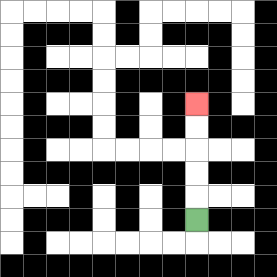{'start': '[8, 9]', 'end': '[8, 4]', 'path_directions': 'U,U,U,U,U', 'path_coordinates': '[[8, 9], [8, 8], [8, 7], [8, 6], [8, 5], [8, 4]]'}